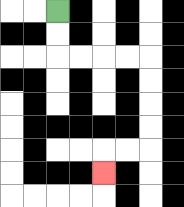{'start': '[2, 0]', 'end': '[4, 7]', 'path_directions': 'D,D,R,R,R,R,D,D,D,D,L,L,D', 'path_coordinates': '[[2, 0], [2, 1], [2, 2], [3, 2], [4, 2], [5, 2], [6, 2], [6, 3], [6, 4], [6, 5], [6, 6], [5, 6], [4, 6], [4, 7]]'}